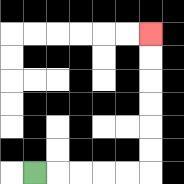{'start': '[1, 7]', 'end': '[6, 1]', 'path_directions': 'R,R,R,R,R,U,U,U,U,U,U', 'path_coordinates': '[[1, 7], [2, 7], [3, 7], [4, 7], [5, 7], [6, 7], [6, 6], [6, 5], [6, 4], [6, 3], [6, 2], [6, 1]]'}